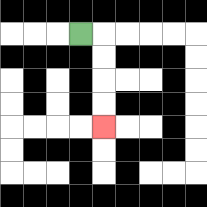{'start': '[3, 1]', 'end': '[4, 5]', 'path_directions': 'R,D,D,D,D', 'path_coordinates': '[[3, 1], [4, 1], [4, 2], [4, 3], [4, 4], [4, 5]]'}